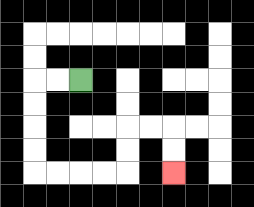{'start': '[3, 3]', 'end': '[7, 7]', 'path_directions': 'L,L,D,D,D,D,R,R,R,R,U,U,R,R,D,D', 'path_coordinates': '[[3, 3], [2, 3], [1, 3], [1, 4], [1, 5], [1, 6], [1, 7], [2, 7], [3, 7], [4, 7], [5, 7], [5, 6], [5, 5], [6, 5], [7, 5], [7, 6], [7, 7]]'}